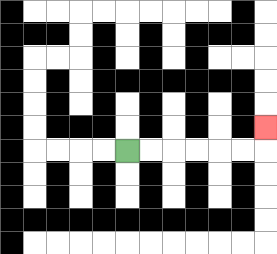{'start': '[5, 6]', 'end': '[11, 5]', 'path_directions': 'R,R,R,R,R,R,U', 'path_coordinates': '[[5, 6], [6, 6], [7, 6], [8, 6], [9, 6], [10, 6], [11, 6], [11, 5]]'}